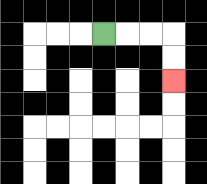{'start': '[4, 1]', 'end': '[7, 3]', 'path_directions': 'R,R,R,D,D', 'path_coordinates': '[[4, 1], [5, 1], [6, 1], [7, 1], [7, 2], [7, 3]]'}